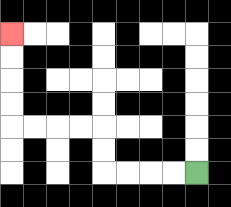{'start': '[8, 7]', 'end': '[0, 1]', 'path_directions': 'L,L,L,L,U,U,L,L,L,L,U,U,U,U', 'path_coordinates': '[[8, 7], [7, 7], [6, 7], [5, 7], [4, 7], [4, 6], [4, 5], [3, 5], [2, 5], [1, 5], [0, 5], [0, 4], [0, 3], [0, 2], [0, 1]]'}